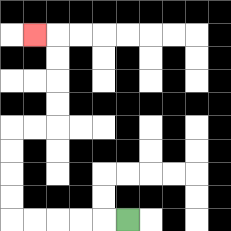{'start': '[5, 9]', 'end': '[1, 1]', 'path_directions': 'L,L,L,L,L,U,U,U,U,R,R,U,U,U,U,L', 'path_coordinates': '[[5, 9], [4, 9], [3, 9], [2, 9], [1, 9], [0, 9], [0, 8], [0, 7], [0, 6], [0, 5], [1, 5], [2, 5], [2, 4], [2, 3], [2, 2], [2, 1], [1, 1]]'}